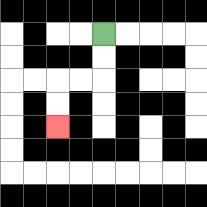{'start': '[4, 1]', 'end': '[2, 5]', 'path_directions': 'D,D,L,L,D,D', 'path_coordinates': '[[4, 1], [4, 2], [4, 3], [3, 3], [2, 3], [2, 4], [2, 5]]'}